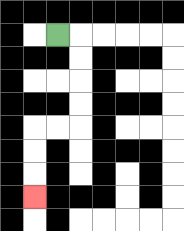{'start': '[2, 1]', 'end': '[1, 8]', 'path_directions': 'R,D,D,D,D,L,L,D,D,D', 'path_coordinates': '[[2, 1], [3, 1], [3, 2], [3, 3], [3, 4], [3, 5], [2, 5], [1, 5], [1, 6], [1, 7], [1, 8]]'}